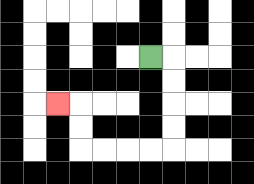{'start': '[6, 2]', 'end': '[2, 4]', 'path_directions': 'R,D,D,D,D,L,L,L,L,U,U,L', 'path_coordinates': '[[6, 2], [7, 2], [7, 3], [7, 4], [7, 5], [7, 6], [6, 6], [5, 6], [4, 6], [3, 6], [3, 5], [3, 4], [2, 4]]'}